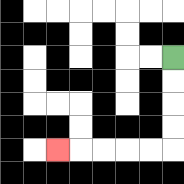{'start': '[7, 2]', 'end': '[2, 6]', 'path_directions': 'D,D,D,D,L,L,L,L,L', 'path_coordinates': '[[7, 2], [7, 3], [7, 4], [7, 5], [7, 6], [6, 6], [5, 6], [4, 6], [3, 6], [2, 6]]'}